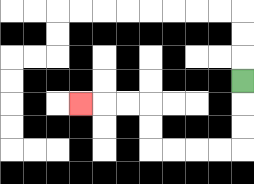{'start': '[10, 3]', 'end': '[3, 4]', 'path_directions': 'D,D,D,L,L,L,L,U,U,L,L,L', 'path_coordinates': '[[10, 3], [10, 4], [10, 5], [10, 6], [9, 6], [8, 6], [7, 6], [6, 6], [6, 5], [6, 4], [5, 4], [4, 4], [3, 4]]'}